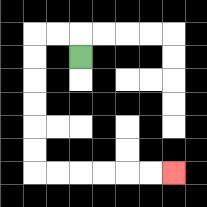{'start': '[3, 2]', 'end': '[7, 7]', 'path_directions': 'U,L,L,D,D,D,D,D,D,R,R,R,R,R,R', 'path_coordinates': '[[3, 2], [3, 1], [2, 1], [1, 1], [1, 2], [1, 3], [1, 4], [1, 5], [1, 6], [1, 7], [2, 7], [3, 7], [4, 7], [5, 7], [6, 7], [7, 7]]'}